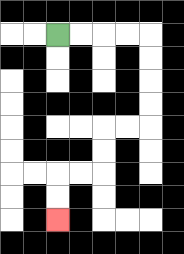{'start': '[2, 1]', 'end': '[2, 9]', 'path_directions': 'R,R,R,R,D,D,D,D,L,L,D,D,L,L,D,D', 'path_coordinates': '[[2, 1], [3, 1], [4, 1], [5, 1], [6, 1], [6, 2], [6, 3], [6, 4], [6, 5], [5, 5], [4, 5], [4, 6], [4, 7], [3, 7], [2, 7], [2, 8], [2, 9]]'}